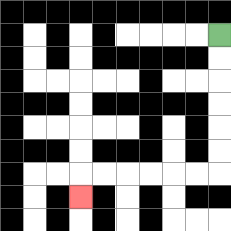{'start': '[9, 1]', 'end': '[3, 8]', 'path_directions': 'D,D,D,D,D,D,L,L,L,L,L,L,D', 'path_coordinates': '[[9, 1], [9, 2], [9, 3], [9, 4], [9, 5], [9, 6], [9, 7], [8, 7], [7, 7], [6, 7], [5, 7], [4, 7], [3, 7], [3, 8]]'}